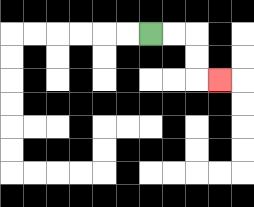{'start': '[6, 1]', 'end': '[9, 3]', 'path_directions': 'R,R,D,D,R', 'path_coordinates': '[[6, 1], [7, 1], [8, 1], [8, 2], [8, 3], [9, 3]]'}